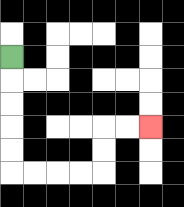{'start': '[0, 2]', 'end': '[6, 5]', 'path_directions': 'D,D,D,D,D,R,R,R,R,U,U,R,R', 'path_coordinates': '[[0, 2], [0, 3], [0, 4], [0, 5], [0, 6], [0, 7], [1, 7], [2, 7], [3, 7], [4, 7], [4, 6], [4, 5], [5, 5], [6, 5]]'}